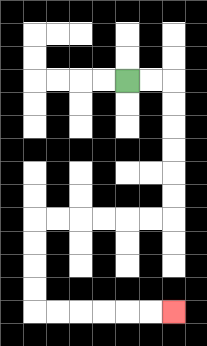{'start': '[5, 3]', 'end': '[7, 13]', 'path_directions': 'R,R,D,D,D,D,D,D,L,L,L,L,L,L,D,D,D,D,R,R,R,R,R,R', 'path_coordinates': '[[5, 3], [6, 3], [7, 3], [7, 4], [7, 5], [7, 6], [7, 7], [7, 8], [7, 9], [6, 9], [5, 9], [4, 9], [3, 9], [2, 9], [1, 9], [1, 10], [1, 11], [1, 12], [1, 13], [2, 13], [3, 13], [4, 13], [5, 13], [6, 13], [7, 13]]'}